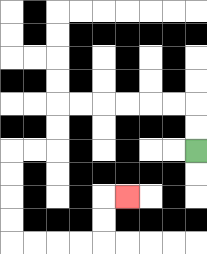{'start': '[8, 6]', 'end': '[5, 8]', 'path_directions': 'U,U,L,L,L,L,L,L,D,D,L,L,D,D,D,D,R,R,R,R,U,U,R', 'path_coordinates': '[[8, 6], [8, 5], [8, 4], [7, 4], [6, 4], [5, 4], [4, 4], [3, 4], [2, 4], [2, 5], [2, 6], [1, 6], [0, 6], [0, 7], [0, 8], [0, 9], [0, 10], [1, 10], [2, 10], [3, 10], [4, 10], [4, 9], [4, 8], [5, 8]]'}